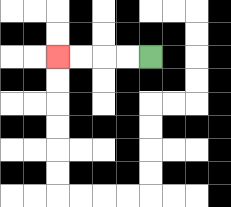{'start': '[6, 2]', 'end': '[2, 2]', 'path_directions': 'L,L,L,L', 'path_coordinates': '[[6, 2], [5, 2], [4, 2], [3, 2], [2, 2]]'}